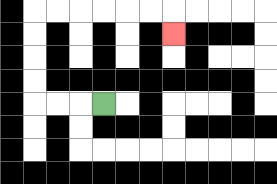{'start': '[4, 4]', 'end': '[7, 1]', 'path_directions': 'L,L,L,U,U,U,U,R,R,R,R,R,R,D', 'path_coordinates': '[[4, 4], [3, 4], [2, 4], [1, 4], [1, 3], [1, 2], [1, 1], [1, 0], [2, 0], [3, 0], [4, 0], [5, 0], [6, 0], [7, 0], [7, 1]]'}